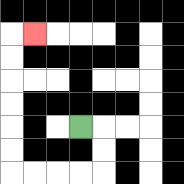{'start': '[3, 5]', 'end': '[1, 1]', 'path_directions': 'R,D,D,L,L,L,L,U,U,U,U,U,U,R', 'path_coordinates': '[[3, 5], [4, 5], [4, 6], [4, 7], [3, 7], [2, 7], [1, 7], [0, 7], [0, 6], [0, 5], [0, 4], [0, 3], [0, 2], [0, 1], [1, 1]]'}